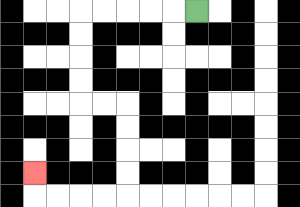{'start': '[8, 0]', 'end': '[1, 7]', 'path_directions': 'L,L,L,L,L,D,D,D,D,R,R,D,D,D,D,L,L,L,L,U', 'path_coordinates': '[[8, 0], [7, 0], [6, 0], [5, 0], [4, 0], [3, 0], [3, 1], [3, 2], [3, 3], [3, 4], [4, 4], [5, 4], [5, 5], [5, 6], [5, 7], [5, 8], [4, 8], [3, 8], [2, 8], [1, 8], [1, 7]]'}